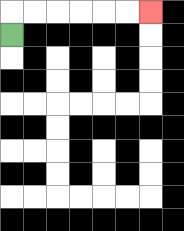{'start': '[0, 1]', 'end': '[6, 0]', 'path_directions': 'U,R,R,R,R,R,R', 'path_coordinates': '[[0, 1], [0, 0], [1, 0], [2, 0], [3, 0], [4, 0], [5, 0], [6, 0]]'}